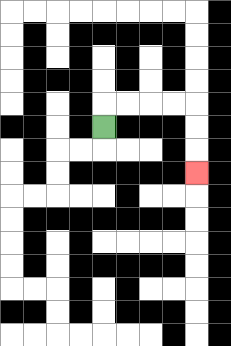{'start': '[4, 5]', 'end': '[8, 7]', 'path_directions': 'U,R,R,R,R,D,D,D', 'path_coordinates': '[[4, 5], [4, 4], [5, 4], [6, 4], [7, 4], [8, 4], [8, 5], [8, 6], [8, 7]]'}